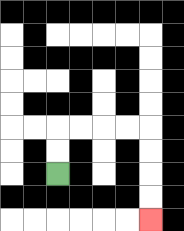{'start': '[2, 7]', 'end': '[6, 9]', 'path_directions': 'U,U,R,R,R,R,D,D,D,D', 'path_coordinates': '[[2, 7], [2, 6], [2, 5], [3, 5], [4, 5], [5, 5], [6, 5], [6, 6], [6, 7], [6, 8], [6, 9]]'}